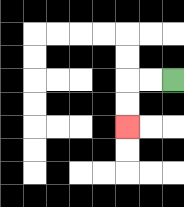{'start': '[7, 3]', 'end': '[5, 5]', 'path_directions': 'L,L,D,D', 'path_coordinates': '[[7, 3], [6, 3], [5, 3], [5, 4], [5, 5]]'}